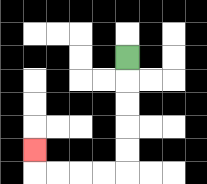{'start': '[5, 2]', 'end': '[1, 6]', 'path_directions': 'D,D,D,D,D,L,L,L,L,U', 'path_coordinates': '[[5, 2], [5, 3], [5, 4], [5, 5], [5, 6], [5, 7], [4, 7], [3, 7], [2, 7], [1, 7], [1, 6]]'}